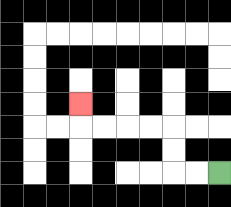{'start': '[9, 7]', 'end': '[3, 4]', 'path_directions': 'L,L,U,U,L,L,L,L,U', 'path_coordinates': '[[9, 7], [8, 7], [7, 7], [7, 6], [7, 5], [6, 5], [5, 5], [4, 5], [3, 5], [3, 4]]'}